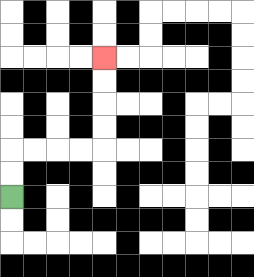{'start': '[0, 8]', 'end': '[4, 2]', 'path_directions': 'U,U,R,R,R,R,U,U,U,U', 'path_coordinates': '[[0, 8], [0, 7], [0, 6], [1, 6], [2, 6], [3, 6], [4, 6], [4, 5], [4, 4], [4, 3], [4, 2]]'}